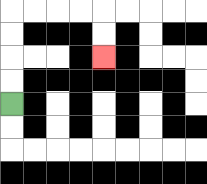{'start': '[0, 4]', 'end': '[4, 2]', 'path_directions': 'U,U,U,U,R,R,R,R,D,D', 'path_coordinates': '[[0, 4], [0, 3], [0, 2], [0, 1], [0, 0], [1, 0], [2, 0], [3, 0], [4, 0], [4, 1], [4, 2]]'}